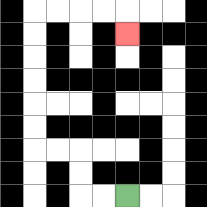{'start': '[5, 8]', 'end': '[5, 1]', 'path_directions': 'L,L,U,U,L,L,U,U,U,U,U,U,R,R,R,R,D', 'path_coordinates': '[[5, 8], [4, 8], [3, 8], [3, 7], [3, 6], [2, 6], [1, 6], [1, 5], [1, 4], [1, 3], [1, 2], [1, 1], [1, 0], [2, 0], [3, 0], [4, 0], [5, 0], [5, 1]]'}